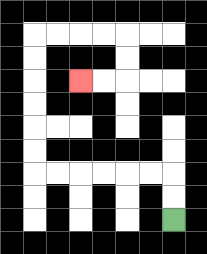{'start': '[7, 9]', 'end': '[3, 3]', 'path_directions': 'U,U,L,L,L,L,L,L,U,U,U,U,U,U,R,R,R,R,D,D,L,L', 'path_coordinates': '[[7, 9], [7, 8], [7, 7], [6, 7], [5, 7], [4, 7], [3, 7], [2, 7], [1, 7], [1, 6], [1, 5], [1, 4], [1, 3], [1, 2], [1, 1], [2, 1], [3, 1], [4, 1], [5, 1], [5, 2], [5, 3], [4, 3], [3, 3]]'}